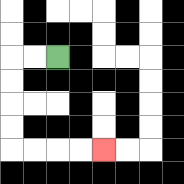{'start': '[2, 2]', 'end': '[4, 6]', 'path_directions': 'L,L,D,D,D,D,R,R,R,R', 'path_coordinates': '[[2, 2], [1, 2], [0, 2], [0, 3], [0, 4], [0, 5], [0, 6], [1, 6], [2, 6], [3, 6], [4, 6]]'}